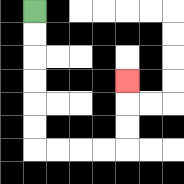{'start': '[1, 0]', 'end': '[5, 3]', 'path_directions': 'D,D,D,D,D,D,R,R,R,R,U,U,U', 'path_coordinates': '[[1, 0], [1, 1], [1, 2], [1, 3], [1, 4], [1, 5], [1, 6], [2, 6], [3, 6], [4, 6], [5, 6], [5, 5], [5, 4], [5, 3]]'}